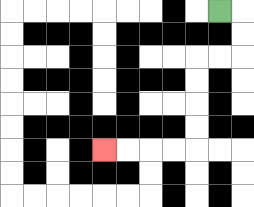{'start': '[9, 0]', 'end': '[4, 6]', 'path_directions': 'R,D,D,L,L,D,D,D,D,L,L,L,L', 'path_coordinates': '[[9, 0], [10, 0], [10, 1], [10, 2], [9, 2], [8, 2], [8, 3], [8, 4], [8, 5], [8, 6], [7, 6], [6, 6], [5, 6], [4, 6]]'}